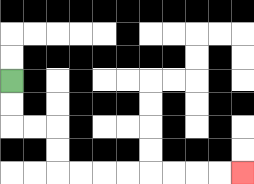{'start': '[0, 3]', 'end': '[10, 7]', 'path_directions': 'D,D,R,R,D,D,R,R,R,R,R,R,R,R', 'path_coordinates': '[[0, 3], [0, 4], [0, 5], [1, 5], [2, 5], [2, 6], [2, 7], [3, 7], [4, 7], [5, 7], [6, 7], [7, 7], [8, 7], [9, 7], [10, 7]]'}